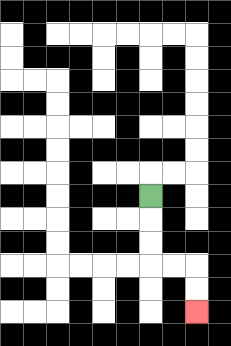{'start': '[6, 8]', 'end': '[8, 13]', 'path_directions': 'D,D,D,R,R,D,D', 'path_coordinates': '[[6, 8], [6, 9], [6, 10], [6, 11], [7, 11], [8, 11], [8, 12], [8, 13]]'}